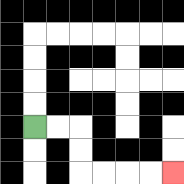{'start': '[1, 5]', 'end': '[7, 7]', 'path_directions': 'R,R,D,D,R,R,R,R', 'path_coordinates': '[[1, 5], [2, 5], [3, 5], [3, 6], [3, 7], [4, 7], [5, 7], [6, 7], [7, 7]]'}